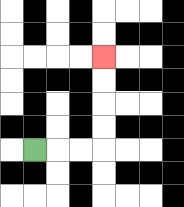{'start': '[1, 6]', 'end': '[4, 2]', 'path_directions': 'R,R,R,U,U,U,U', 'path_coordinates': '[[1, 6], [2, 6], [3, 6], [4, 6], [4, 5], [4, 4], [4, 3], [4, 2]]'}